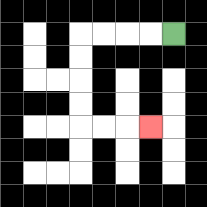{'start': '[7, 1]', 'end': '[6, 5]', 'path_directions': 'L,L,L,L,D,D,D,D,R,R,R', 'path_coordinates': '[[7, 1], [6, 1], [5, 1], [4, 1], [3, 1], [3, 2], [3, 3], [3, 4], [3, 5], [4, 5], [5, 5], [6, 5]]'}